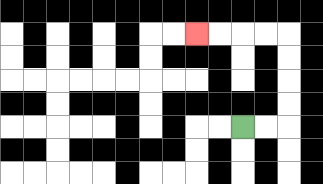{'start': '[10, 5]', 'end': '[8, 1]', 'path_directions': 'R,R,U,U,U,U,L,L,L,L', 'path_coordinates': '[[10, 5], [11, 5], [12, 5], [12, 4], [12, 3], [12, 2], [12, 1], [11, 1], [10, 1], [9, 1], [8, 1]]'}